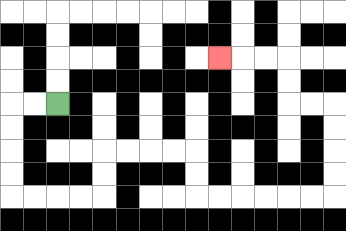{'start': '[2, 4]', 'end': '[9, 2]', 'path_directions': 'L,L,D,D,D,D,R,R,R,R,U,U,R,R,R,R,D,D,R,R,R,R,R,R,U,U,U,U,L,L,U,U,L,L,L', 'path_coordinates': '[[2, 4], [1, 4], [0, 4], [0, 5], [0, 6], [0, 7], [0, 8], [1, 8], [2, 8], [3, 8], [4, 8], [4, 7], [4, 6], [5, 6], [6, 6], [7, 6], [8, 6], [8, 7], [8, 8], [9, 8], [10, 8], [11, 8], [12, 8], [13, 8], [14, 8], [14, 7], [14, 6], [14, 5], [14, 4], [13, 4], [12, 4], [12, 3], [12, 2], [11, 2], [10, 2], [9, 2]]'}